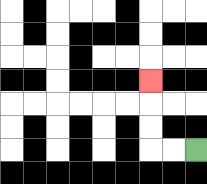{'start': '[8, 6]', 'end': '[6, 3]', 'path_directions': 'L,L,U,U,U', 'path_coordinates': '[[8, 6], [7, 6], [6, 6], [6, 5], [6, 4], [6, 3]]'}